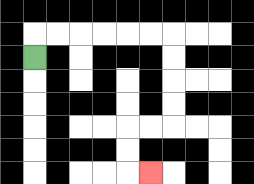{'start': '[1, 2]', 'end': '[6, 7]', 'path_directions': 'U,R,R,R,R,R,R,D,D,D,D,L,L,D,D,R', 'path_coordinates': '[[1, 2], [1, 1], [2, 1], [3, 1], [4, 1], [5, 1], [6, 1], [7, 1], [7, 2], [7, 3], [7, 4], [7, 5], [6, 5], [5, 5], [5, 6], [5, 7], [6, 7]]'}